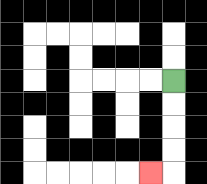{'start': '[7, 3]', 'end': '[6, 7]', 'path_directions': 'D,D,D,D,L', 'path_coordinates': '[[7, 3], [7, 4], [7, 5], [7, 6], [7, 7], [6, 7]]'}